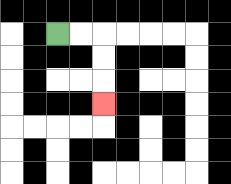{'start': '[2, 1]', 'end': '[4, 4]', 'path_directions': 'R,R,D,D,D', 'path_coordinates': '[[2, 1], [3, 1], [4, 1], [4, 2], [4, 3], [4, 4]]'}